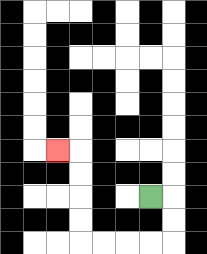{'start': '[6, 8]', 'end': '[2, 6]', 'path_directions': 'R,D,D,L,L,L,L,U,U,U,U,L', 'path_coordinates': '[[6, 8], [7, 8], [7, 9], [7, 10], [6, 10], [5, 10], [4, 10], [3, 10], [3, 9], [3, 8], [3, 7], [3, 6], [2, 6]]'}